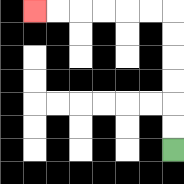{'start': '[7, 6]', 'end': '[1, 0]', 'path_directions': 'U,U,U,U,U,U,L,L,L,L,L,L', 'path_coordinates': '[[7, 6], [7, 5], [7, 4], [7, 3], [7, 2], [7, 1], [7, 0], [6, 0], [5, 0], [4, 0], [3, 0], [2, 0], [1, 0]]'}